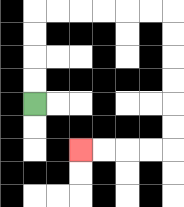{'start': '[1, 4]', 'end': '[3, 6]', 'path_directions': 'U,U,U,U,R,R,R,R,R,R,D,D,D,D,D,D,L,L,L,L', 'path_coordinates': '[[1, 4], [1, 3], [1, 2], [1, 1], [1, 0], [2, 0], [3, 0], [4, 0], [5, 0], [6, 0], [7, 0], [7, 1], [7, 2], [7, 3], [7, 4], [7, 5], [7, 6], [6, 6], [5, 6], [4, 6], [3, 6]]'}